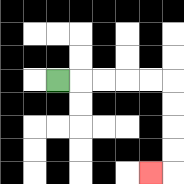{'start': '[2, 3]', 'end': '[6, 7]', 'path_directions': 'R,R,R,R,R,D,D,D,D,L', 'path_coordinates': '[[2, 3], [3, 3], [4, 3], [5, 3], [6, 3], [7, 3], [7, 4], [7, 5], [7, 6], [7, 7], [6, 7]]'}